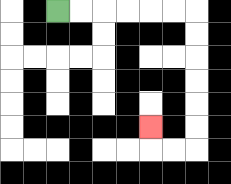{'start': '[2, 0]', 'end': '[6, 5]', 'path_directions': 'R,R,R,R,R,R,D,D,D,D,D,D,L,L,U', 'path_coordinates': '[[2, 0], [3, 0], [4, 0], [5, 0], [6, 0], [7, 0], [8, 0], [8, 1], [8, 2], [8, 3], [8, 4], [8, 5], [8, 6], [7, 6], [6, 6], [6, 5]]'}